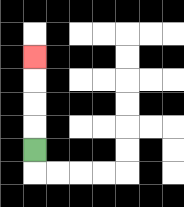{'start': '[1, 6]', 'end': '[1, 2]', 'path_directions': 'U,U,U,U', 'path_coordinates': '[[1, 6], [1, 5], [1, 4], [1, 3], [1, 2]]'}